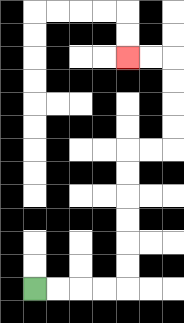{'start': '[1, 12]', 'end': '[5, 2]', 'path_directions': 'R,R,R,R,U,U,U,U,U,U,R,R,U,U,U,U,L,L', 'path_coordinates': '[[1, 12], [2, 12], [3, 12], [4, 12], [5, 12], [5, 11], [5, 10], [5, 9], [5, 8], [5, 7], [5, 6], [6, 6], [7, 6], [7, 5], [7, 4], [7, 3], [7, 2], [6, 2], [5, 2]]'}